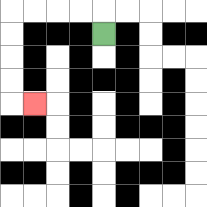{'start': '[4, 1]', 'end': '[1, 4]', 'path_directions': 'U,L,L,L,L,D,D,D,D,R', 'path_coordinates': '[[4, 1], [4, 0], [3, 0], [2, 0], [1, 0], [0, 0], [0, 1], [0, 2], [0, 3], [0, 4], [1, 4]]'}